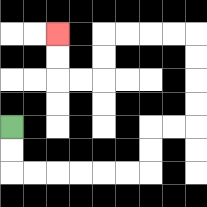{'start': '[0, 5]', 'end': '[2, 1]', 'path_directions': 'D,D,R,R,R,R,R,R,U,U,R,R,U,U,U,U,L,L,L,L,D,D,L,L,U,U', 'path_coordinates': '[[0, 5], [0, 6], [0, 7], [1, 7], [2, 7], [3, 7], [4, 7], [5, 7], [6, 7], [6, 6], [6, 5], [7, 5], [8, 5], [8, 4], [8, 3], [8, 2], [8, 1], [7, 1], [6, 1], [5, 1], [4, 1], [4, 2], [4, 3], [3, 3], [2, 3], [2, 2], [2, 1]]'}